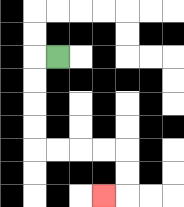{'start': '[2, 2]', 'end': '[4, 8]', 'path_directions': 'L,D,D,D,D,R,R,R,R,D,D,L', 'path_coordinates': '[[2, 2], [1, 2], [1, 3], [1, 4], [1, 5], [1, 6], [2, 6], [3, 6], [4, 6], [5, 6], [5, 7], [5, 8], [4, 8]]'}